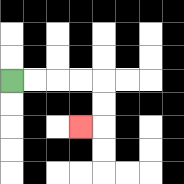{'start': '[0, 3]', 'end': '[3, 5]', 'path_directions': 'R,R,R,R,D,D,L', 'path_coordinates': '[[0, 3], [1, 3], [2, 3], [3, 3], [4, 3], [4, 4], [4, 5], [3, 5]]'}